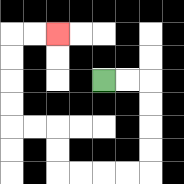{'start': '[4, 3]', 'end': '[2, 1]', 'path_directions': 'R,R,D,D,D,D,L,L,L,L,U,U,L,L,U,U,U,U,R,R', 'path_coordinates': '[[4, 3], [5, 3], [6, 3], [6, 4], [6, 5], [6, 6], [6, 7], [5, 7], [4, 7], [3, 7], [2, 7], [2, 6], [2, 5], [1, 5], [0, 5], [0, 4], [0, 3], [0, 2], [0, 1], [1, 1], [2, 1]]'}